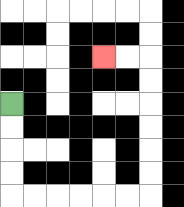{'start': '[0, 4]', 'end': '[4, 2]', 'path_directions': 'D,D,D,D,R,R,R,R,R,R,U,U,U,U,U,U,L,L', 'path_coordinates': '[[0, 4], [0, 5], [0, 6], [0, 7], [0, 8], [1, 8], [2, 8], [3, 8], [4, 8], [5, 8], [6, 8], [6, 7], [6, 6], [6, 5], [6, 4], [6, 3], [6, 2], [5, 2], [4, 2]]'}